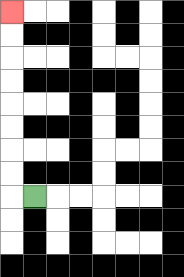{'start': '[1, 8]', 'end': '[0, 0]', 'path_directions': 'L,U,U,U,U,U,U,U,U', 'path_coordinates': '[[1, 8], [0, 8], [0, 7], [0, 6], [0, 5], [0, 4], [0, 3], [0, 2], [0, 1], [0, 0]]'}